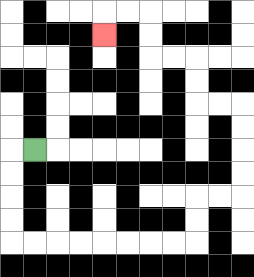{'start': '[1, 6]', 'end': '[4, 1]', 'path_directions': 'L,D,D,D,D,R,R,R,R,R,R,R,R,U,U,R,R,U,U,U,U,L,L,U,U,L,L,U,U,L,L,D', 'path_coordinates': '[[1, 6], [0, 6], [0, 7], [0, 8], [0, 9], [0, 10], [1, 10], [2, 10], [3, 10], [4, 10], [5, 10], [6, 10], [7, 10], [8, 10], [8, 9], [8, 8], [9, 8], [10, 8], [10, 7], [10, 6], [10, 5], [10, 4], [9, 4], [8, 4], [8, 3], [8, 2], [7, 2], [6, 2], [6, 1], [6, 0], [5, 0], [4, 0], [4, 1]]'}